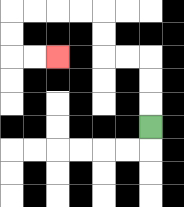{'start': '[6, 5]', 'end': '[2, 2]', 'path_directions': 'U,U,U,L,L,U,U,L,L,L,L,D,D,R,R', 'path_coordinates': '[[6, 5], [6, 4], [6, 3], [6, 2], [5, 2], [4, 2], [4, 1], [4, 0], [3, 0], [2, 0], [1, 0], [0, 0], [0, 1], [0, 2], [1, 2], [2, 2]]'}